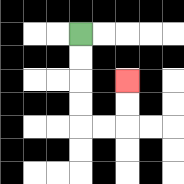{'start': '[3, 1]', 'end': '[5, 3]', 'path_directions': 'D,D,D,D,R,R,U,U', 'path_coordinates': '[[3, 1], [3, 2], [3, 3], [3, 4], [3, 5], [4, 5], [5, 5], [5, 4], [5, 3]]'}